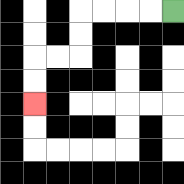{'start': '[7, 0]', 'end': '[1, 4]', 'path_directions': 'L,L,L,L,D,D,L,L,D,D', 'path_coordinates': '[[7, 0], [6, 0], [5, 0], [4, 0], [3, 0], [3, 1], [3, 2], [2, 2], [1, 2], [1, 3], [1, 4]]'}